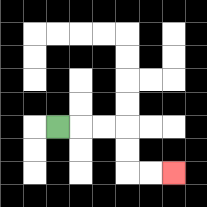{'start': '[2, 5]', 'end': '[7, 7]', 'path_directions': 'R,R,R,D,D,R,R', 'path_coordinates': '[[2, 5], [3, 5], [4, 5], [5, 5], [5, 6], [5, 7], [6, 7], [7, 7]]'}